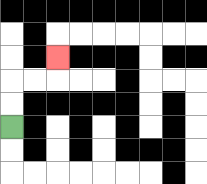{'start': '[0, 5]', 'end': '[2, 2]', 'path_directions': 'U,U,R,R,U', 'path_coordinates': '[[0, 5], [0, 4], [0, 3], [1, 3], [2, 3], [2, 2]]'}